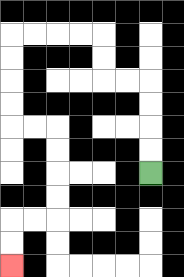{'start': '[6, 7]', 'end': '[0, 11]', 'path_directions': 'U,U,U,U,L,L,U,U,L,L,L,L,D,D,D,D,R,R,D,D,D,D,L,L,D,D', 'path_coordinates': '[[6, 7], [6, 6], [6, 5], [6, 4], [6, 3], [5, 3], [4, 3], [4, 2], [4, 1], [3, 1], [2, 1], [1, 1], [0, 1], [0, 2], [0, 3], [0, 4], [0, 5], [1, 5], [2, 5], [2, 6], [2, 7], [2, 8], [2, 9], [1, 9], [0, 9], [0, 10], [0, 11]]'}